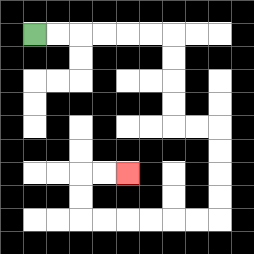{'start': '[1, 1]', 'end': '[5, 7]', 'path_directions': 'R,R,R,R,R,R,D,D,D,D,R,R,D,D,D,D,L,L,L,L,L,L,U,U,R,R', 'path_coordinates': '[[1, 1], [2, 1], [3, 1], [4, 1], [5, 1], [6, 1], [7, 1], [7, 2], [7, 3], [7, 4], [7, 5], [8, 5], [9, 5], [9, 6], [9, 7], [9, 8], [9, 9], [8, 9], [7, 9], [6, 9], [5, 9], [4, 9], [3, 9], [3, 8], [3, 7], [4, 7], [5, 7]]'}